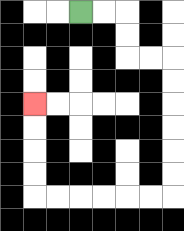{'start': '[3, 0]', 'end': '[1, 4]', 'path_directions': 'R,R,D,D,R,R,D,D,D,D,D,D,L,L,L,L,L,L,U,U,U,U', 'path_coordinates': '[[3, 0], [4, 0], [5, 0], [5, 1], [5, 2], [6, 2], [7, 2], [7, 3], [7, 4], [7, 5], [7, 6], [7, 7], [7, 8], [6, 8], [5, 8], [4, 8], [3, 8], [2, 8], [1, 8], [1, 7], [1, 6], [1, 5], [1, 4]]'}